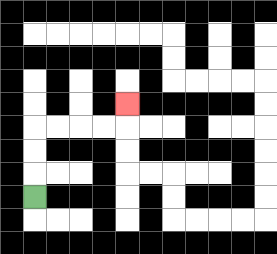{'start': '[1, 8]', 'end': '[5, 4]', 'path_directions': 'U,U,U,R,R,R,R,U', 'path_coordinates': '[[1, 8], [1, 7], [1, 6], [1, 5], [2, 5], [3, 5], [4, 5], [5, 5], [5, 4]]'}